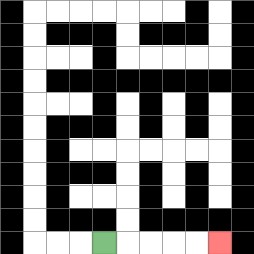{'start': '[4, 10]', 'end': '[9, 10]', 'path_directions': 'R,R,R,R,R', 'path_coordinates': '[[4, 10], [5, 10], [6, 10], [7, 10], [8, 10], [9, 10]]'}